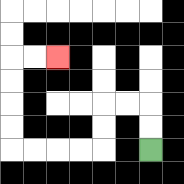{'start': '[6, 6]', 'end': '[2, 2]', 'path_directions': 'U,U,L,L,D,D,L,L,L,L,U,U,U,U,R,R', 'path_coordinates': '[[6, 6], [6, 5], [6, 4], [5, 4], [4, 4], [4, 5], [4, 6], [3, 6], [2, 6], [1, 6], [0, 6], [0, 5], [0, 4], [0, 3], [0, 2], [1, 2], [2, 2]]'}